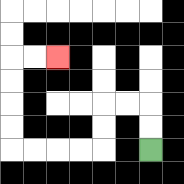{'start': '[6, 6]', 'end': '[2, 2]', 'path_directions': 'U,U,L,L,D,D,L,L,L,L,U,U,U,U,R,R', 'path_coordinates': '[[6, 6], [6, 5], [6, 4], [5, 4], [4, 4], [4, 5], [4, 6], [3, 6], [2, 6], [1, 6], [0, 6], [0, 5], [0, 4], [0, 3], [0, 2], [1, 2], [2, 2]]'}